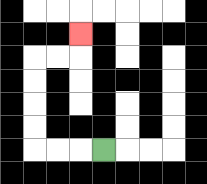{'start': '[4, 6]', 'end': '[3, 1]', 'path_directions': 'L,L,L,U,U,U,U,R,R,U', 'path_coordinates': '[[4, 6], [3, 6], [2, 6], [1, 6], [1, 5], [1, 4], [1, 3], [1, 2], [2, 2], [3, 2], [3, 1]]'}